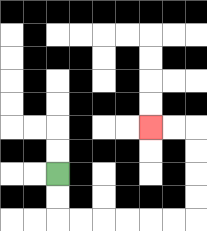{'start': '[2, 7]', 'end': '[6, 5]', 'path_directions': 'D,D,R,R,R,R,R,R,U,U,U,U,L,L', 'path_coordinates': '[[2, 7], [2, 8], [2, 9], [3, 9], [4, 9], [5, 9], [6, 9], [7, 9], [8, 9], [8, 8], [8, 7], [8, 6], [8, 5], [7, 5], [6, 5]]'}